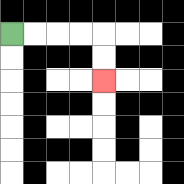{'start': '[0, 1]', 'end': '[4, 3]', 'path_directions': 'R,R,R,R,D,D', 'path_coordinates': '[[0, 1], [1, 1], [2, 1], [3, 1], [4, 1], [4, 2], [4, 3]]'}